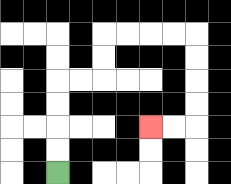{'start': '[2, 7]', 'end': '[6, 5]', 'path_directions': 'U,U,U,U,R,R,U,U,R,R,R,R,D,D,D,D,L,L', 'path_coordinates': '[[2, 7], [2, 6], [2, 5], [2, 4], [2, 3], [3, 3], [4, 3], [4, 2], [4, 1], [5, 1], [6, 1], [7, 1], [8, 1], [8, 2], [8, 3], [8, 4], [8, 5], [7, 5], [6, 5]]'}